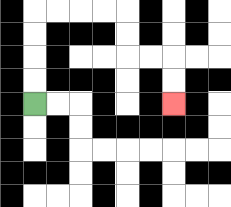{'start': '[1, 4]', 'end': '[7, 4]', 'path_directions': 'U,U,U,U,R,R,R,R,D,D,R,R,D,D', 'path_coordinates': '[[1, 4], [1, 3], [1, 2], [1, 1], [1, 0], [2, 0], [3, 0], [4, 0], [5, 0], [5, 1], [5, 2], [6, 2], [7, 2], [7, 3], [7, 4]]'}